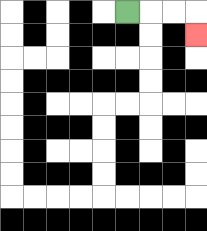{'start': '[5, 0]', 'end': '[8, 1]', 'path_directions': 'R,R,R,D', 'path_coordinates': '[[5, 0], [6, 0], [7, 0], [8, 0], [8, 1]]'}